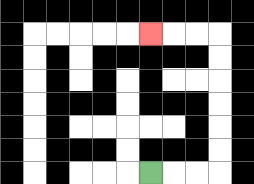{'start': '[6, 7]', 'end': '[6, 1]', 'path_directions': 'R,R,R,U,U,U,U,U,U,L,L,L', 'path_coordinates': '[[6, 7], [7, 7], [8, 7], [9, 7], [9, 6], [9, 5], [9, 4], [9, 3], [9, 2], [9, 1], [8, 1], [7, 1], [6, 1]]'}